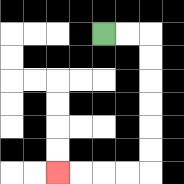{'start': '[4, 1]', 'end': '[2, 7]', 'path_directions': 'R,R,D,D,D,D,D,D,L,L,L,L', 'path_coordinates': '[[4, 1], [5, 1], [6, 1], [6, 2], [6, 3], [6, 4], [6, 5], [6, 6], [6, 7], [5, 7], [4, 7], [3, 7], [2, 7]]'}